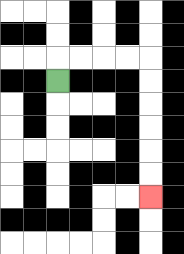{'start': '[2, 3]', 'end': '[6, 8]', 'path_directions': 'U,R,R,R,R,D,D,D,D,D,D', 'path_coordinates': '[[2, 3], [2, 2], [3, 2], [4, 2], [5, 2], [6, 2], [6, 3], [6, 4], [6, 5], [6, 6], [6, 7], [6, 8]]'}